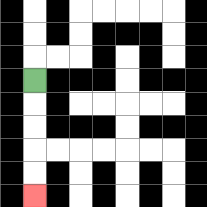{'start': '[1, 3]', 'end': '[1, 8]', 'path_directions': 'D,D,D,D,D', 'path_coordinates': '[[1, 3], [1, 4], [1, 5], [1, 6], [1, 7], [1, 8]]'}